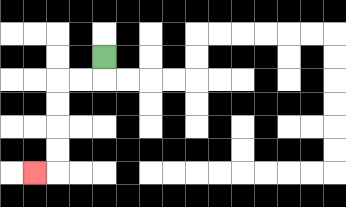{'start': '[4, 2]', 'end': '[1, 7]', 'path_directions': 'D,L,L,D,D,D,D,L', 'path_coordinates': '[[4, 2], [4, 3], [3, 3], [2, 3], [2, 4], [2, 5], [2, 6], [2, 7], [1, 7]]'}